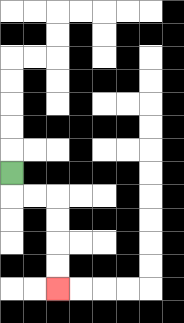{'start': '[0, 7]', 'end': '[2, 12]', 'path_directions': 'D,R,R,D,D,D,D', 'path_coordinates': '[[0, 7], [0, 8], [1, 8], [2, 8], [2, 9], [2, 10], [2, 11], [2, 12]]'}